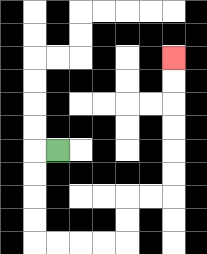{'start': '[2, 6]', 'end': '[7, 2]', 'path_directions': 'L,D,D,D,D,R,R,R,R,U,U,R,R,U,U,U,U,U,U', 'path_coordinates': '[[2, 6], [1, 6], [1, 7], [1, 8], [1, 9], [1, 10], [2, 10], [3, 10], [4, 10], [5, 10], [5, 9], [5, 8], [6, 8], [7, 8], [7, 7], [7, 6], [7, 5], [7, 4], [7, 3], [7, 2]]'}